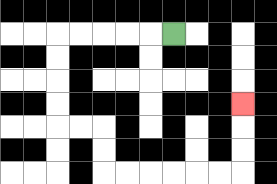{'start': '[7, 1]', 'end': '[10, 4]', 'path_directions': 'L,L,L,L,L,D,D,D,D,R,R,D,D,R,R,R,R,R,R,U,U,U', 'path_coordinates': '[[7, 1], [6, 1], [5, 1], [4, 1], [3, 1], [2, 1], [2, 2], [2, 3], [2, 4], [2, 5], [3, 5], [4, 5], [4, 6], [4, 7], [5, 7], [6, 7], [7, 7], [8, 7], [9, 7], [10, 7], [10, 6], [10, 5], [10, 4]]'}